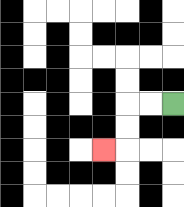{'start': '[7, 4]', 'end': '[4, 6]', 'path_directions': 'L,L,D,D,L', 'path_coordinates': '[[7, 4], [6, 4], [5, 4], [5, 5], [5, 6], [4, 6]]'}